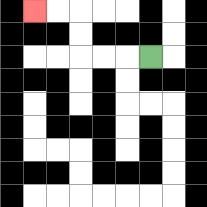{'start': '[6, 2]', 'end': '[1, 0]', 'path_directions': 'L,L,L,U,U,L,L', 'path_coordinates': '[[6, 2], [5, 2], [4, 2], [3, 2], [3, 1], [3, 0], [2, 0], [1, 0]]'}